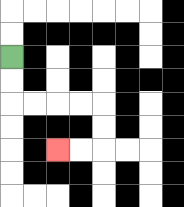{'start': '[0, 2]', 'end': '[2, 6]', 'path_directions': 'D,D,R,R,R,R,D,D,L,L', 'path_coordinates': '[[0, 2], [0, 3], [0, 4], [1, 4], [2, 4], [3, 4], [4, 4], [4, 5], [4, 6], [3, 6], [2, 6]]'}